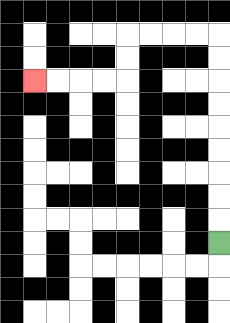{'start': '[9, 10]', 'end': '[1, 3]', 'path_directions': 'U,U,U,U,U,U,U,U,U,L,L,L,L,D,D,L,L,L,L', 'path_coordinates': '[[9, 10], [9, 9], [9, 8], [9, 7], [9, 6], [9, 5], [9, 4], [9, 3], [9, 2], [9, 1], [8, 1], [7, 1], [6, 1], [5, 1], [5, 2], [5, 3], [4, 3], [3, 3], [2, 3], [1, 3]]'}